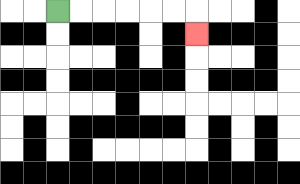{'start': '[2, 0]', 'end': '[8, 1]', 'path_directions': 'R,R,R,R,R,R,D', 'path_coordinates': '[[2, 0], [3, 0], [4, 0], [5, 0], [6, 0], [7, 0], [8, 0], [8, 1]]'}